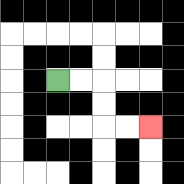{'start': '[2, 3]', 'end': '[6, 5]', 'path_directions': 'R,R,D,D,R,R', 'path_coordinates': '[[2, 3], [3, 3], [4, 3], [4, 4], [4, 5], [5, 5], [6, 5]]'}